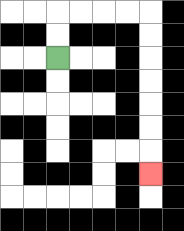{'start': '[2, 2]', 'end': '[6, 7]', 'path_directions': 'U,U,R,R,R,R,D,D,D,D,D,D,D', 'path_coordinates': '[[2, 2], [2, 1], [2, 0], [3, 0], [4, 0], [5, 0], [6, 0], [6, 1], [6, 2], [6, 3], [6, 4], [6, 5], [6, 6], [6, 7]]'}